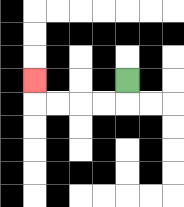{'start': '[5, 3]', 'end': '[1, 3]', 'path_directions': 'D,L,L,L,L,U', 'path_coordinates': '[[5, 3], [5, 4], [4, 4], [3, 4], [2, 4], [1, 4], [1, 3]]'}